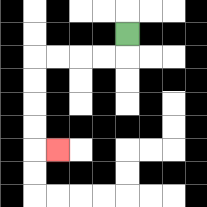{'start': '[5, 1]', 'end': '[2, 6]', 'path_directions': 'D,L,L,L,L,D,D,D,D,R', 'path_coordinates': '[[5, 1], [5, 2], [4, 2], [3, 2], [2, 2], [1, 2], [1, 3], [1, 4], [1, 5], [1, 6], [2, 6]]'}